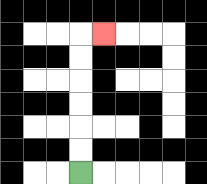{'start': '[3, 7]', 'end': '[4, 1]', 'path_directions': 'U,U,U,U,U,U,R', 'path_coordinates': '[[3, 7], [3, 6], [3, 5], [3, 4], [3, 3], [3, 2], [3, 1], [4, 1]]'}